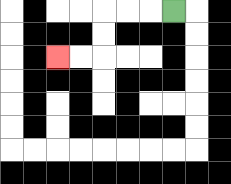{'start': '[7, 0]', 'end': '[2, 2]', 'path_directions': 'L,L,L,D,D,L,L', 'path_coordinates': '[[7, 0], [6, 0], [5, 0], [4, 0], [4, 1], [4, 2], [3, 2], [2, 2]]'}